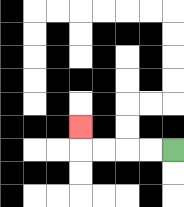{'start': '[7, 6]', 'end': '[3, 5]', 'path_directions': 'L,L,L,L,U', 'path_coordinates': '[[7, 6], [6, 6], [5, 6], [4, 6], [3, 6], [3, 5]]'}